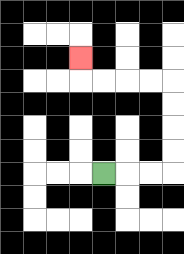{'start': '[4, 7]', 'end': '[3, 2]', 'path_directions': 'R,R,R,U,U,U,U,L,L,L,L,U', 'path_coordinates': '[[4, 7], [5, 7], [6, 7], [7, 7], [7, 6], [7, 5], [7, 4], [7, 3], [6, 3], [5, 3], [4, 3], [3, 3], [3, 2]]'}